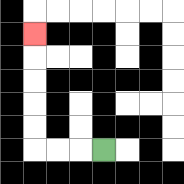{'start': '[4, 6]', 'end': '[1, 1]', 'path_directions': 'L,L,L,U,U,U,U,U', 'path_coordinates': '[[4, 6], [3, 6], [2, 6], [1, 6], [1, 5], [1, 4], [1, 3], [1, 2], [1, 1]]'}